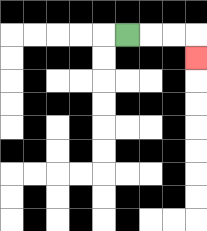{'start': '[5, 1]', 'end': '[8, 2]', 'path_directions': 'R,R,R,D', 'path_coordinates': '[[5, 1], [6, 1], [7, 1], [8, 1], [8, 2]]'}